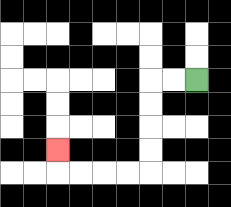{'start': '[8, 3]', 'end': '[2, 6]', 'path_directions': 'L,L,D,D,D,D,L,L,L,L,U', 'path_coordinates': '[[8, 3], [7, 3], [6, 3], [6, 4], [6, 5], [6, 6], [6, 7], [5, 7], [4, 7], [3, 7], [2, 7], [2, 6]]'}